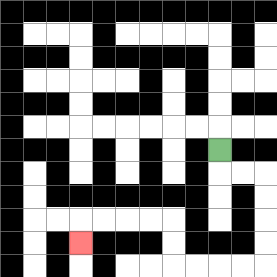{'start': '[9, 6]', 'end': '[3, 10]', 'path_directions': 'D,R,R,D,D,D,D,L,L,L,L,U,U,L,L,L,L,D', 'path_coordinates': '[[9, 6], [9, 7], [10, 7], [11, 7], [11, 8], [11, 9], [11, 10], [11, 11], [10, 11], [9, 11], [8, 11], [7, 11], [7, 10], [7, 9], [6, 9], [5, 9], [4, 9], [3, 9], [3, 10]]'}